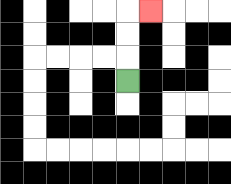{'start': '[5, 3]', 'end': '[6, 0]', 'path_directions': 'U,U,U,R', 'path_coordinates': '[[5, 3], [5, 2], [5, 1], [5, 0], [6, 0]]'}